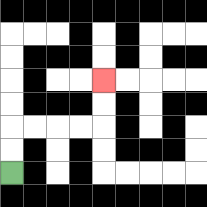{'start': '[0, 7]', 'end': '[4, 3]', 'path_directions': 'U,U,R,R,R,R,U,U', 'path_coordinates': '[[0, 7], [0, 6], [0, 5], [1, 5], [2, 5], [3, 5], [4, 5], [4, 4], [4, 3]]'}